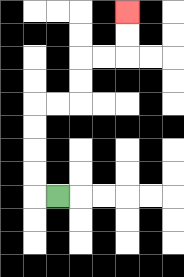{'start': '[2, 8]', 'end': '[5, 0]', 'path_directions': 'L,U,U,U,U,R,R,U,U,R,R,U,U', 'path_coordinates': '[[2, 8], [1, 8], [1, 7], [1, 6], [1, 5], [1, 4], [2, 4], [3, 4], [3, 3], [3, 2], [4, 2], [5, 2], [5, 1], [5, 0]]'}